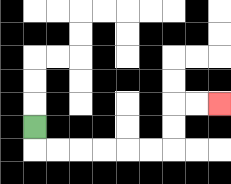{'start': '[1, 5]', 'end': '[9, 4]', 'path_directions': 'D,R,R,R,R,R,R,U,U,R,R', 'path_coordinates': '[[1, 5], [1, 6], [2, 6], [3, 6], [4, 6], [5, 6], [6, 6], [7, 6], [7, 5], [7, 4], [8, 4], [9, 4]]'}